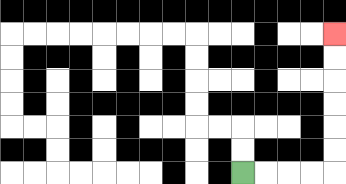{'start': '[10, 7]', 'end': '[14, 1]', 'path_directions': 'R,R,R,R,U,U,U,U,U,U', 'path_coordinates': '[[10, 7], [11, 7], [12, 7], [13, 7], [14, 7], [14, 6], [14, 5], [14, 4], [14, 3], [14, 2], [14, 1]]'}